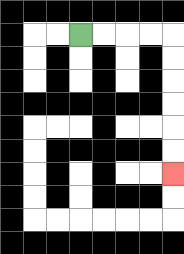{'start': '[3, 1]', 'end': '[7, 7]', 'path_directions': 'R,R,R,R,D,D,D,D,D,D', 'path_coordinates': '[[3, 1], [4, 1], [5, 1], [6, 1], [7, 1], [7, 2], [7, 3], [7, 4], [7, 5], [7, 6], [7, 7]]'}